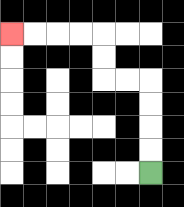{'start': '[6, 7]', 'end': '[0, 1]', 'path_directions': 'U,U,U,U,L,L,U,U,L,L,L,L', 'path_coordinates': '[[6, 7], [6, 6], [6, 5], [6, 4], [6, 3], [5, 3], [4, 3], [4, 2], [4, 1], [3, 1], [2, 1], [1, 1], [0, 1]]'}